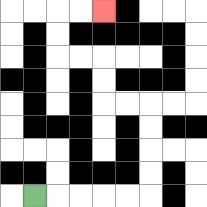{'start': '[1, 8]', 'end': '[4, 0]', 'path_directions': 'R,R,R,R,R,U,U,U,U,L,L,U,U,L,L,U,U,R,R', 'path_coordinates': '[[1, 8], [2, 8], [3, 8], [4, 8], [5, 8], [6, 8], [6, 7], [6, 6], [6, 5], [6, 4], [5, 4], [4, 4], [4, 3], [4, 2], [3, 2], [2, 2], [2, 1], [2, 0], [3, 0], [4, 0]]'}